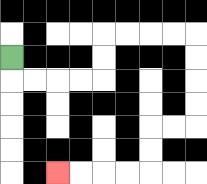{'start': '[0, 2]', 'end': '[2, 7]', 'path_directions': 'D,R,R,R,R,U,U,R,R,R,R,D,D,D,D,L,L,D,D,L,L,L,L', 'path_coordinates': '[[0, 2], [0, 3], [1, 3], [2, 3], [3, 3], [4, 3], [4, 2], [4, 1], [5, 1], [6, 1], [7, 1], [8, 1], [8, 2], [8, 3], [8, 4], [8, 5], [7, 5], [6, 5], [6, 6], [6, 7], [5, 7], [4, 7], [3, 7], [2, 7]]'}